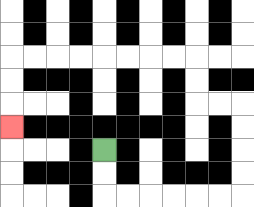{'start': '[4, 6]', 'end': '[0, 5]', 'path_directions': 'D,D,R,R,R,R,R,R,U,U,U,U,L,L,U,U,L,L,L,L,L,L,L,L,D,D,D', 'path_coordinates': '[[4, 6], [4, 7], [4, 8], [5, 8], [6, 8], [7, 8], [8, 8], [9, 8], [10, 8], [10, 7], [10, 6], [10, 5], [10, 4], [9, 4], [8, 4], [8, 3], [8, 2], [7, 2], [6, 2], [5, 2], [4, 2], [3, 2], [2, 2], [1, 2], [0, 2], [0, 3], [0, 4], [0, 5]]'}